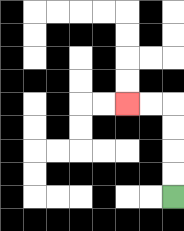{'start': '[7, 8]', 'end': '[5, 4]', 'path_directions': 'U,U,U,U,L,L', 'path_coordinates': '[[7, 8], [7, 7], [7, 6], [7, 5], [7, 4], [6, 4], [5, 4]]'}